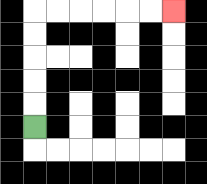{'start': '[1, 5]', 'end': '[7, 0]', 'path_directions': 'U,U,U,U,U,R,R,R,R,R,R', 'path_coordinates': '[[1, 5], [1, 4], [1, 3], [1, 2], [1, 1], [1, 0], [2, 0], [3, 0], [4, 0], [5, 0], [6, 0], [7, 0]]'}